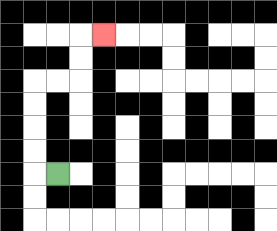{'start': '[2, 7]', 'end': '[4, 1]', 'path_directions': 'L,U,U,U,U,R,R,U,U,R', 'path_coordinates': '[[2, 7], [1, 7], [1, 6], [1, 5], [1, 4], [1, 3], [2, 3], [3, 3], [3, 2], [3, 1], [4, 1]]'}